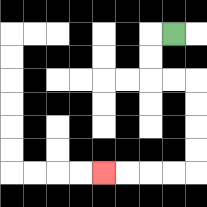{'start': '[7, 1]', 'end': '[4, 7]', 'path_directions': 'L,D,D,R,R,D,D,D,D,L,L,L,L', 'path_coordinates': '[[7, 1], [6, 1], [6, 2], [6, 3], [7, 3], [8, 3], [8, 4], [8, 5], [8, 6], [8, 7], [7, 7], [6, 7], [5, 7], [4, 7]]'}